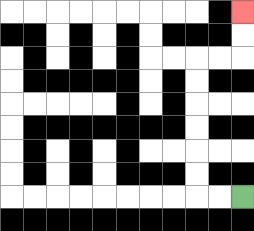{'start': '[10, 8]', 'end': '[10, 0]', 'path_directions': 'L,L,U,U,U,U,U,U,R,R,U,U', 'path_coordinates': '[[10, 8], [9, 8], [8, 8], [8, 7], [8, 6], [8, 5], [8, 4], [8, 3], [8, 2], [9, 2], [10, 2], [10, 1], [10, 0]]'}